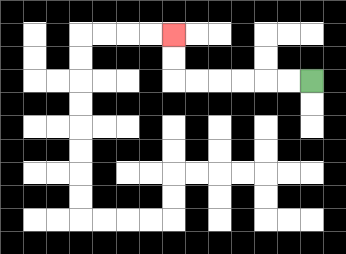{'start': '[13, 3]', 'end': '[7, 1]', 'path_directions': 'L,L,L,L,L,L,U,U', 'path_coordinates': '[[13, 3], [12, 3], [11, 3], [10, 3], [9, 3], [8, 3], [7, 3], [7, 2], [7, 1]]'}